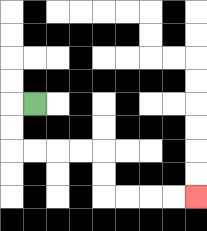{'start': '[1, 4]', 'end': '[8, 8]', 'path_directions': 'L,D,D,R,R,R,R,D,D,R,R,R,R', 'path_coordinates': '[[1, 4], [0, 4], [0, 5], [0, 6], [1, 6], [2, 6], [3, 6], [4, 6], [4, 7], [4, 8], [5, 8], [6, 8], [7, 8], [8, 8]]'}